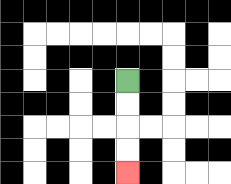{'start': '[5, 3]', 'end': '[5, 7]', 'path_directions': 'D,D,D,D', 'path_coordinates': '[[5, 3], [5, 4], [5, 5], [5, 6], [5, 7]]'}